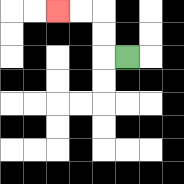{'start': '[5, 2]', 'end': '[2, 0]', 'path_directions': 'L,U,U,L,L', 'path_coordinates': '[[5, 2], [4, 2], [4, 1], [4, 0], [3, 0], [2, 0]]'}